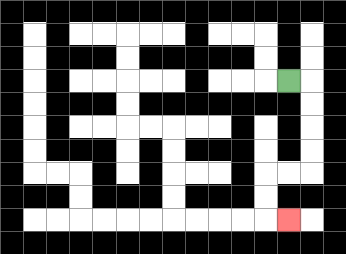{'start': '[12, 3]', 'end': '[12, 9]', 'path_directions': 'R,D,D,D,D,L,L,D,D,R', 'path_coordinates': '[[12, 3], [13, 3], [13, 4], [13, 5], [13, 6], [13, 7], [12, 7], [11, 7], [11, 8], [11, 9], [12, 9]]'}